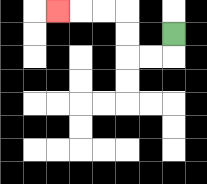{'start': '[7, 1]', 'end': '[2, 0]', 'path_directions': 'D,L,L,U,U,L,L,L', 'path_coordinates': '[[7, 1], [7, 2], [6, 2], [5, 2], [5, 1], [5, 0], [4, 0], [3, 0], [2, 0]]'}